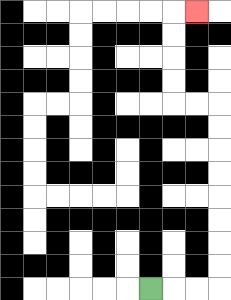{'start': '[6, 12]', 'end': '[8, 0]', 'path_directions': 'R,R,R,U,U,U,U,U,U,U,U,L,L,U,U,U,U,R', 'path_coordinates': '[[6, 12], [7, 12], [8, 12], [9, 12], [9, 11], [9, 10], [9, 9], [9, 8], [9, 7], [9, 6], [9, 5], [9, 4], [8, 4], [7, 4], [7, 3], [7, 2], [7, 1], [7, 0], [8, 0]]'}